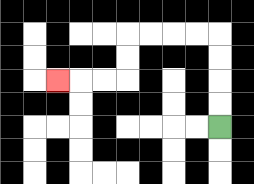{'start': '[9, 5]', 'end': '[2, 3]', 'path_directions': 'U,U,U,U,L,L,L,L,D,D,L,L,L', 'path_coordinates': '[[9, 5], [9, 4], [9, 3], [9, 2], [9, 1], [8, 1], [7, 1], [6, 1], [5, 1], [5, 2], [5, 3], [4, 3], [3, 3], [2, 3]]'}